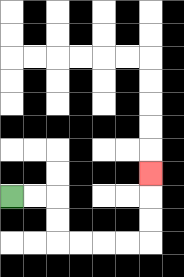{'start': '[0, 8]', 'end': '[6, 7]', 'path_directions': 'R,R,D,D,R,R,R,R,U,U,U', 'path_coordinates': '[[0, 8], [1, 8], [2, 8], [2, 9], [2, 10], [3, 10], [4, 10], [5, 10], [6, 10], [6, 9], [6, 8], [6, 7]]'}